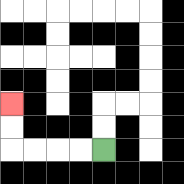{'start': '[4, 6]', 'end': '[0, 4]', 'path_directions': 'L,L,L,L,U,U', 'path_coordinates': '[[4, 6], [3, 6], [2, 6], [1, 6], [0, 6], [0, 5], [0, 4]]'}